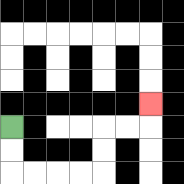{'start': '[0, 5]', 'end': '[6, 4]', 'path_directions': 'D,D,R,R,R,R,U,U,R,R,U', 'path_coordinates': '[[0, 5], [0, 6], [0, 7], [1, 7], [2, 7], [3, 7], [4, 7], [4, 6], [4, 5], [5, 5], [6, 5], [6, 4]]'}